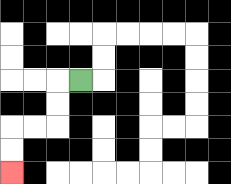{'start': '[3, 3]', 'end': '[0, 7]', 'path_directions': 'L,D,D,L,L,D,D', 'path_coordinates': '[[3, 3], [2, 3], [2, 4], [2, 5], [1, 5], [0, 5], [0, 6], [0, 7]]'}